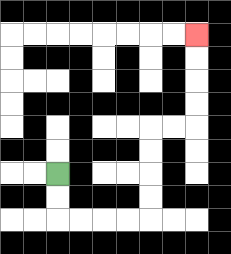{'start': '[2, 7]', 'end': '[8, 1]', 'path_directions': 'D,D,R,R,R,R,U,U,U,U,R,R,U,U,U,U', 'path_coordinates': '[[2, 7], [2, 8], [2, 9], [3, 9], [4, 9], [5, 9], [6, 9], [6, 8], [6, 7], [6, 6], [6, 5], [7, 5], [8, 5], [8, 4], [8, 3], [8, 2], [8, 1]]'}